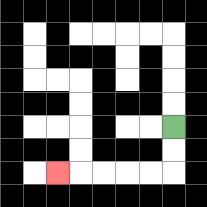{'start': '[7, 5]', 'end': '[2, 7]', 'path_directions': 'D,D,L,L,L,L,L', 'path_coordinates': '[[7, 5], [7, 6], [7, 7], [6, 7], [5, 7], [4, 7], [3, 7], [2, 7]]'}